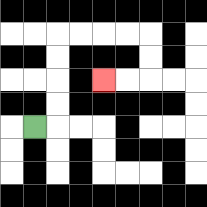{'start': '[1, 5]', 'end': '[4, 3]', 'path_directions': 'R,U,U,U,U,R,R,R,R,D,D,L,L', 'path_coordinates': '[[1, 5], [2, 5], [2, 4], [2, 3], [2, 2], [2, 1], [3, 1], [4, 1], [5, 1], [6, 1], [6, 2], [6, 3], [5, 3], [4, 3]]'}